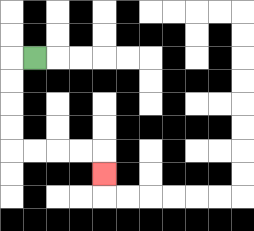{'start': '[1, 2]', 'end': '[4, 7]', 'path_directions': 'L,D,D,D,D,R,R,R,R,D', 'path_coordinates': '[[1, 2], [0, 2], [0, 3], [0, 4], [0, 5], [0, 6], [1, 6], [2, 6], [3, 6], [4, 6], [4, 7]]'}